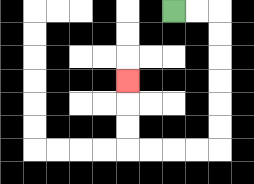{'start': '[7, 0]', 'end': '[5, 3]', 'path_directions': 'R,R,D,D,D,D,D,D,L,L,L,L,U,U,U', 'path_coordinates': '[[7, 0], [8, 0], [9, 0], [9, 1], [9, 2], [9, 3], [9, 4], [9, 5], [9, 6], [8, 6], [7, 6], [6, 6], [5, 6], [5, 5], [5, 4], [5, 3]]'}